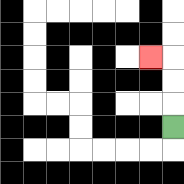{'start': '[7, 5]', 'end': '[6, 2]', 'path_directions': 'U,U,U,L', 'path_coordinates': '[[7, 5], [7, 4], [7, 3], [7, 2], [6, 2]]'}